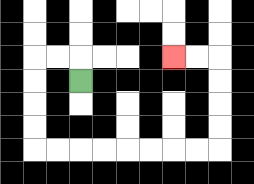{'start': '[3, 3]', 'end': '[7, 2]', 'path_directions': 'U,L,L,D,D,D,D,R,R,R,R,R,R,R,R,U,U,U,U,L,L', 'path_coordinates': '[[3, 3], [3, 2], [2, 2], [1, 2], [1, 3], [1, 4], [1, 5], [1, 6], [2, 6], [3, 6], [4, 6], [5, 6], [6, 6], [7, 6], [8, 6], [9, 6], [9, 5], [9, 4], [9, 3], [9, 2], [8, 2], [7, 2]]'}